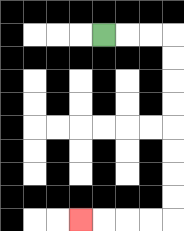{'start': '[4, 1]', 'end': '[3, 9]', 'path_directions': 'R,R,R,D,D,D,D,D,D,D,D,L,L,L,L', 'path_coordinates': '[[4, 1], [5, 1], [6, 1], [7, 1], [7, 2], [7, 3], [7, 4], [7, 5], [7, 6], [7, 7], [7, 8], [7, 9], [6, 9], [5, 9], [4, 9], [3, 9]]'}